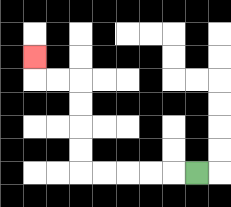{'start': '[8, 7]', 'end': '[1, 2]', 'path_directions': 'L,L,L,L,L,U,U,U,U,L,L,U', 'path_coordinates': '[[8, 7], [7, 7], [6, 7], [5, 7], [4, 7], [3, 7], [3, 6], [3, 5], [3, 4], [3, 3], [2, 3], [1, 3], [1, 2]]'}